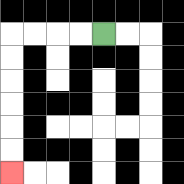{'start': '[4, 1]', 'end': '[0, 7]', 'path_directions': 'L,L,L,L,D,D,D,D,D,D', 'path_coordinates': '[[4, 1], [3, 1], [2, 1], [1, 1], [0, 1], [0, 2], [0, 3], [0, 4], [0, 5], [0, 6], [0, 7]]'}